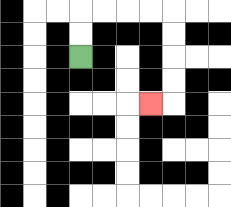{'start': '[3, 2]', 'end': '[6, 4]', 'path_directions': 'U,U,R,R,R,R,D,D,D,D,L', 'path_coordinates': '[[3, 2], [3, 1], [3, 0], [4, 0], [5, 0], [6, 0], [7, 0], [7, 1], [7, 2], [7, 3], [7, 4], [6, 4]]'}